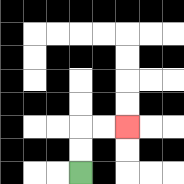{'start': '[3, 7]', 'end': '[5, 5]', 'path_directions': 'U,U,R,R', 'path_coordinates': '[[3, 7], [3, 6], [3, 5], [4, 5], [5, 5]]'}